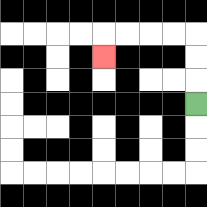{'start': '[8, 4]', 'end': '[4, 2]', 'path_directions': 'U,U,U,L,L,L,L,D', 'path_coordinates': '[[8, 4], [8, 3], [8, 2], [8, 1], [7, 1], [6, 1], [5, 1], [4, 1], [4, 2]]'}